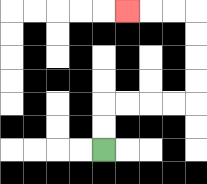{'start': '[4, 6]', 'end': '[5, 0]', 'path_directions': 'U,U,R,R,R,R,U,U,U,U,L,L,L', 'path_coordinates': '[[4, 6], [4, 5], [4, 4], [5, 4], [6, 4], [7, 4], [8, 4], [8, 3], [8, 2], [8, 1], [8, 0], [7, 0], [6, 0], [5, 0]]'}